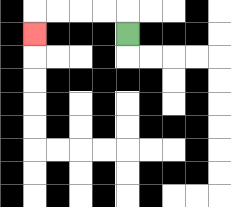{'start': '[5, 1]', 'end': '[1, 1]', 'path_directions': 'U,L,L,L,L,D', 'path_coordinates': '[[5, 1], [5, 0], [4, 0], [3, 0], [2, 0], [1, 0], [1, 1]]'}